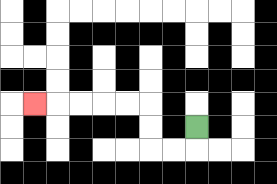{'start': '[8, 5]', 'end': '[1, 4]', 'path_directions': 'D,L,L,U,U,L,L,L,L,L', 'path_coordinates': '[[8, 5], [8, 6], [7, 6], [6, 6], [6, 5], [6, 4], [5, 4], [4, 4], [3, 4], [2, 4], [1, 4]]'}